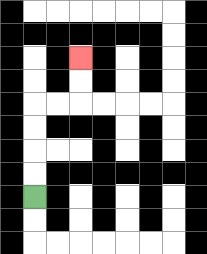{'start': '[1, 8]', 'end': '[3, 2]', 'path_directions': 'U,U,U,U,R,R,U,U', 'path_coordinates': '[[1, 8], [1, 7], [1, 6], [1, 5], [1, 4], [2, 4], [3, 4], [3, 3], [3, 2]]'}